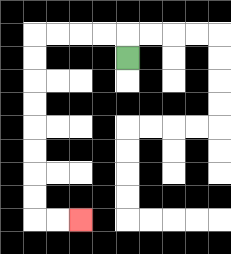{'start': '[5, 2]', 'end': '[3, 9]', 'path_directions': 'U,L,L,L,L,D,D,D,D,D,D,D,D,R,R', 'path_coordinates': '[[5, 2], [5, 1], [4, 1], [3, 1], [2, 1], [1, 1], [1, 2], [1, 3], [1, 4], [1, 5], [1, 6], [1, 7], [1, 8], [1, 9], [2, 9], [3, 9]]'}